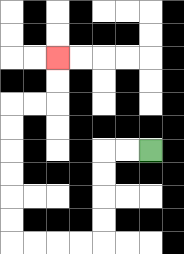{'start': '[6, 6]', 'end': '[2, 2]', 'path_directions': 'L,L,D,D,D,D,L,L,L,L,U,U,U,U,U,U,R,R,U,U', 'path_coordinates': '[[6, 6], [5, 6], [4, 6], [4, 7], [4, 8], [4, 9], [4, 10], [3, 10], [2, 10], [1, 10], [0, 10], [0, 9], [0, 8], [0, 7], [0, 6], [0, 5], [0, 4], [1, 4], [2, 4], [2, 3], [2, 2]]'}